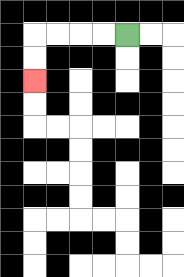{'start': '[5, 1]', 'end': '[1, 3]', 'path_directions': 'L,L,L,L,D,D', 'path_coordinates': '[[5, 1], [4, 1], [3, 1], [2, 1], [1, 1], [1, 2], [1, 3]]'}